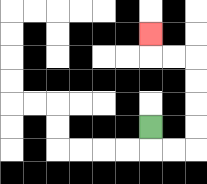{'start': '[6, 5]', 'end': '[6, 1]', 'path_directions': 'D,R,R,U,U,U,U,L,L,U', 'path_coordinates': '[[6, 5], [6, 6], [7, 6], [8, 6], [8, 5], [8, 4], [8, 3], [8, 2], [7, 2], [6, 2], [6, 1]]'}